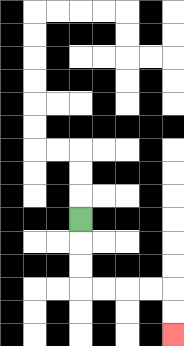{'start': '[3, 9]', 'end': '[7, 14]', 'path_directions': 'D,D,D,R,R,R,R,D,D', 'path_coordinates': '[[3, 9], [3, 10], [3, 11], [3, 12], [4, 12], [5, 12], [6, 12], [7, 12], [7, 13], [7, 14]]'}